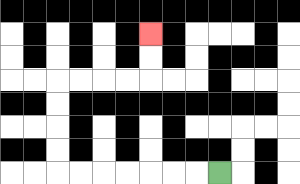{'start': '[9, 7]', 'end': '[6, 1]', 'path_directions': 'L,L,L,L,L,L,L,U,U,U,U,R,R,R,R,U,U', 'path_coordinates': '[[9, 7], [8, 7], [7, 7], [6, 7], [5, 7], [4, 7], [3, 7], [2, 7], [2, 6], [2, 5], [2, 4], [2, 3], [3, 3], [4, 3], [5, 3], [6, 3], [6, 2], [6, 1]]'}